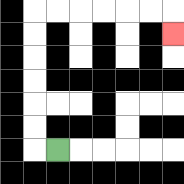{'start': '[2, 6]', 'end': '[7, 1]', 'path_directions': 'L,U,U,U,U,U,U,R,R,R,R,R,R,D', 'path_coordinates': '[[2, 6], [1, 6], [1, 5], [1, 4], [1, 3], [1, 2], [1, 1], [1, 0], [2, 0], [3, 0], [4, 0], [5, 0], [6, 0], [7, 0], [7, 1]]'}